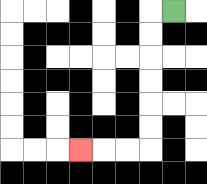{'start': '[7, 0]', 'end': '[3, 6]', 'path_directions': 'L,D,D,D,D,D,D,L,L,L', 'path_coordinates': '[[7, 0], [6, 0], [6, 1], [6, 2], [6, 3], [6, 4], [6, 5], [6, 6], [5, 6], [4, 6], [3, 6]]'}